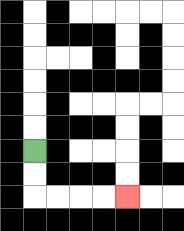{'start': '[1, 6]', 'end': '[5, 8]', 'path_directions': 'D,D,R,R,R,R', 'path_coordinates': '[[1, 6], [1, 7], [1, 8], [2, 8], [3, 8], [4, 8], [5, 8]]'}